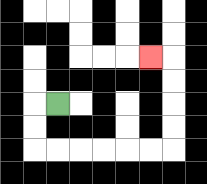{'start': '[2, 4]', 'end': '[6, 2]', 'path_directions': 'L,D,D,R,R,R,R,R,R,U,U,U,U,L', 'path_coordinates': '[[2, 4], [1, 4], [1, 5], [1, 6], [2, 6], [3, 6], [4, 6], [5, 6], [6, 6], [7, 6], [7, 5], [7, 4], [7, 3], [7, 2], [6, 2]]'}